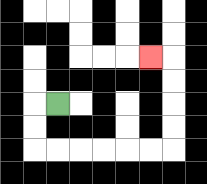{'start': '[2, 4]', 'end': '[6, 2]', 'path_directions': 'L,D,D,R,R,R,R,R,R,U,U,U,U,L', 'path_coordinates': '[[2, 4], [1, 4], [1, 5], [1, 6], [2, 6], [3, 6], [4, 6], [5, 6], [6, 6], [7, 6], [7, 5], [7, 4], [7, 3], [7, 2], [6, 2]]'}